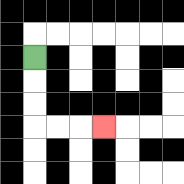{'start': '[1, 2]', 'end': '[4, 5]', 'path_directions': 'D,D,D,R,R,R', 'path_coordinates': '[[1, 2], [1, 3], [1, 4], [1, 5], [2, 5], [3, 5], [4, 5]]'}